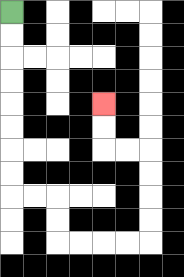{'start': '[0, 0]', 'end': '[4, 4]', 'path_directions': 'D,D,D,D,D,D,D,D,R,R,D,D,R,R,R,R,U,U,U,U,L,L,U,U', 'path_coordinates': '[[0, 0], [0, 1], [0, 2], [0, 3], [0, 4], [0, 5], [0, 6], [0, 7], [0, 8], [1, 8], [2, 8], [2, 9], [2, 10], [3, 10], [4, 10], [5, 10], [6, 10], [6, 9], [6, 8], [6, 7], [6, 6], [5, 6], [4, 6], [4, 5], [4, 4]]'}